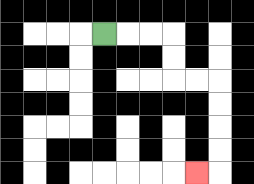{'start': '[4, 1]', 'end': '[8, 7]', 'path_directions': 'R,R,R,D,D,R,R,D,D,D,D,L', 'path_coordinates': '[[4, 1], [5, 1], [6, 1], [7, 1], [7, 2], [7, 3], [8, 3], [9, 3], [9, 4], [9, 5], [9, 6], [9, 7], [8, 7]]'}